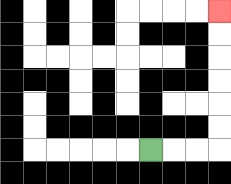{'start': '[6, 6]', 'end': '[9, 0]', 'path_directions': 'R,R,R,U,U,U,U,U,U', 'path_coordinates': '[[6, 6], [7, 6], [8, 6], [9, 6], [9, 5], [9, 4], [9, 3], [9, 2], [9, 1], [9, 0]]'}